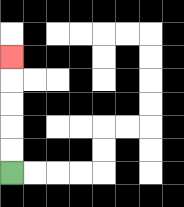{'start': '[0, 7]', 'end': '[0, 2]', 'path_directions': 'U,U,U,U,U', 'path_coordinates': '[[0, 7], [0, 6], [0, 5], [0, 4], [0, 3], [0, 2]]'}